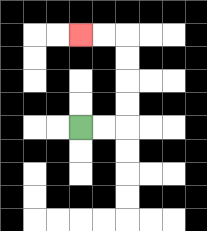{'start': '[3, 5]', 'end': '[3, 1]', 'path_directions': 'R,R,U,U,U,U,L,L', 'path_coordinates': '[[3, 5], [4, 5], [5, 5], [5, 4], [5, 3], [5, 2], [5, 1], [4, 1], [3, 1]]'}